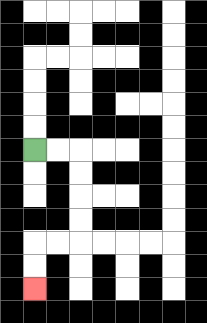{'start': '[1, 6]', 'end': '[1, 12]', 'path_directions': 'R,R,D,D,D,D,L,L,D,D', 'path_coordinates': '[[1, 6], [2, 6], [3, 6], [3, 7], [3, 8], [3, 9], [3, 10], [2, 10], [1, 10], [1, 11], [1, 12]]'}